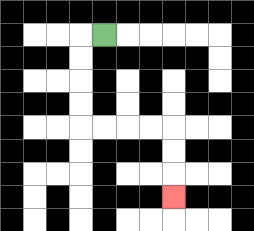{'start': '[4, 1]', 'end': '[7, 8]', 'path_directions': 'L,D,D,D,D,R,R,R,R,D,D,D', 'path_coordinates': '[[4, 1], [3, 1], [3, 2], [3, 3], [3, 4], [3, 5], [4, 5], [5, 5], [6, 5], [7, 5], [7, 6], [7, 7], [7, 8]]'}